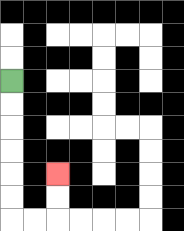{'start': '[0, 3]', 'end': '[2, 7]', 'path_directions': 'D,D,D,D,D,D,R,R,U,U', 'path_coordinates': '[[0, 3], [0, 4], [0, 5], [0, 6], [0, 7], [0, 8], [0, 9], [1, 9], [2, 9], [2, 8], [2, 7]]'}